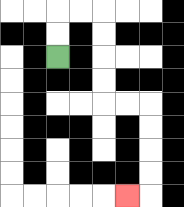{'start': '[2, 2]', 'end': '[5, 8]', 'path_directions': 'U,U,R,R,D,D,D,D,R,R,D,D,D,D,L', 'path_coordinates': '[[2, 2], [2, 1], [2, 0], [3, 0], [4, 0], [4, 1], [4, 2], [4, 3], [4, 4], [5, 4], [6, 4], [6, 5], [6, 6], [6, 7], [6, 8], [5, 8]]'}